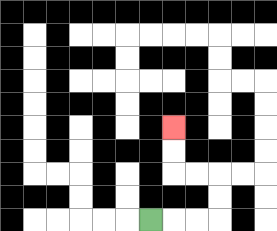{'start': '[6, 9]', 'end': '[7, 5]', 'path_directions': 'R,R,R,U,U,L,L,U,U', 'path_coordinates': '[[6, 9], [7, 9], [8, 9], [9, 9], [9, 8], [9, 7], [8, 7], [7, 7], [7, 6], [7, 5]]'}